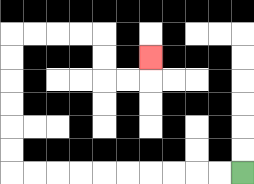{'start': '[10, 7]', 'end': '[6, 2]', 'path_directions': 'L,L,L,L,L,L,L,L,L,L,U,U,U,U,U,U,R,R,R,R,D,D,R,R,U', 'path_coordinates': '[[10, 7], [9, 7], [8, 7], [7, 7], [6, 7], [5, 7], [4, 7], [3, 7], [2, 7], [1, 7], [0, 7], [0, 6], [0, 5], [0, 4], [0, 3], [0, 2], [0, 1], [1, 1], [2, 1], [3, 1], [4, 1], [4, 2], [4, 3], [5, 3], [6, 3], [6, 2]]'}